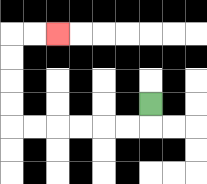{'start': '[6, 4]', 'end': '[2, 1]', 'path_directions': 'D,L,L,L,L,L,L,U,U,U,U,R,R', 'path_coordinates': '[[6, 4], [6, 5], [5, 5], [4, 5], [3, 5], [2, 5], [1, 5], [0, 5], [0, 4], [0, 3], [0, 2], [0, 1], [1, 1], [2, 1]]'}